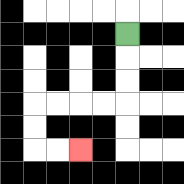{'start': '[5, 1]', 'end': '[3, 6]', 'path_directions': 'D,D,D,L,L,L,L,D,D,R,R', 'path_coordinates': '[[5, 1], [5, 2], [5, 3], [5, 4], [4, 4], [3, 4], [2, 4], [1, 4], [1, 5], [1, 6], [2, 6], [3, 6]]'}